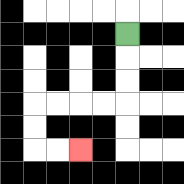{'start': '[5, 1]', 'end': '[3, 6]', 'path_directions': 'D,D,D,L,L,L,L,D,D,R,R', 'path_coordinates': '[[5, 1], [5, 2], [5, 3], [5, 4], [4, 4], [3, 4], [2, 4], [1, 4], [1, 5], [1, 6], [2, 6], [3, 6]]'}